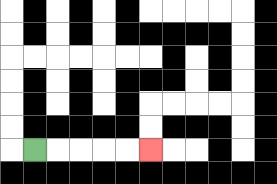{'start': '[1, 6]', 'end': '[6, 6]', 'path_directions': 'R,R,R,R,R', 'path_coordinates': '[[1, 6], [2, 6], [3, 6], [4, 6], [5, 6], [6, 6]]'}